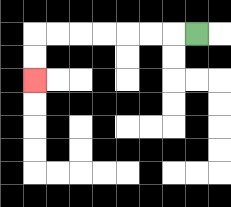{'start': '[8, 1]', 'end': '[1, 3]', 'path_directions': 'L,L,L,L,L,L,L,D,D', 'path_coordinates': '[[8, 1], [7, 1], [6, 1], [5, 1], [4, 1], [3, 1], [2, 1], [1, 1], [1, 2], [1, 3]]'}